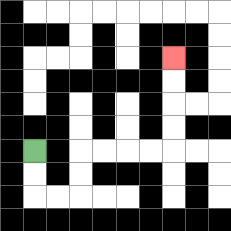{'start': '[1, 6]', 'end': '[7, 2]', 'path_directions': 'D,D,R,R,U,U,R,R,R,R,U,U,U,U', 'path_coordinates': '[[1, 6], [1, 7], [1, 8], [2, 8], [3, 8], [3, 7], [3, 6], [4, 6], [5, 6], [6, 6], [7, 6], [7, 5], [7, 4], [7, 3], [7, 2]]'}